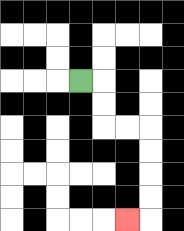{'start': '[3, 3]', 'end': '[5, 9]', 'path_directions': 'R,D,D,R,R,D,D,D,D,L', 'path_coordinates': '[[3, 3], [4, 3], [4, 4], [4, 5], [5, 5], [6, 5], [6, 6], [6, 7], [6, 8], [6, 9], [5, 9]]'}